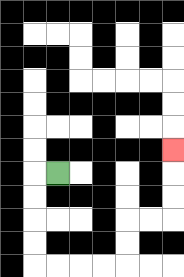{'start': '[2, 7]', 'end': '[7, 6]', 'path_directions': 'L,D,D,D,D,R,R,R,R,U,U,R,R,U,U,U', 'path_coordinates': '[[2, 7], [1, 7], [1, 8], [1, 9], [1, 10], [1, 11], [2, 11], [3, 11], [4, 11], [5, 11], [5, 10], [5, 9], [6, 9], [7, 9], [7, 8], [7, 7], [7, 6]]'}